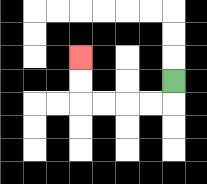{'start': '[7, 3]', 'end': '[3, 2]', 'path_directions': 'D,L,L,L,L,U,U', 'path_coordinates': '[[7, 3], [7, 4], [6, 4], [5, 4], [4, 4], [3, 4], [3, 3], [3, 2]]'}